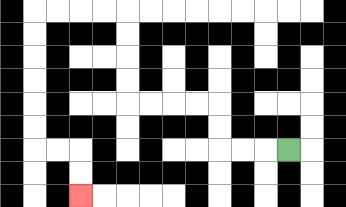{'start': '[12, 6]', 'end': '[3, 8]', 'path_directions': 'L,L,L,U,U,L,L,L,L,U,U,U,U,L,L,L,L,D,D,D,D,D,D,R,R,D,D', 'path_coordinates': '[[12, 6], [11, 6], [10, 6], [9, 6], [9, 5], [9, 4], [8, 4], [7, 4], [6, 4], [5, 4], [5, 3], [5, 2], [5, 1], [5, 0], [4, 0], [3, 0], [2, 0], [1, 0], [1, 1], [1, 2], [1, 3], [1, 4], [1, 5], [1, 6], [2, 6], [3, 6], [3, 7], [3, 8]]'}